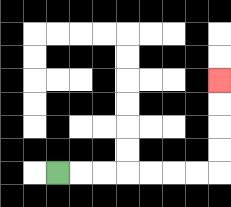{'start': '[2, 7]', 'end': '[9, 3]', 'path_directions': 'R,R,R,R,R,R,R,U,U,U,U', 'path_coordinates': '[[2, 7], [3, 7], [4, 7], [5, 7], [6, 7], [7, 7], [8, 7], [9, 7], [9, 6], [9, 5], [9, 4], [9, 3]]'}